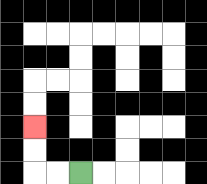{'start': '[3, 7]', 'end': '[1, 5]', 'path_directions': 'L,L,U,U', 'path_coordinates': '[[3, 7], [2, 7], [1, 7], [1, 6], [1, 5]]'}